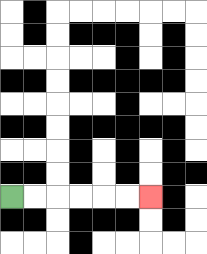{'start': '[0, 8]', 'end': '[6, 8]', 'path_directions': 'R,R,R,R,R,R', 'path_coordinates': '[[0, 8], [1, 8], [2, 8], [3, 8], [4, 8], [5, 8], [6, 8]]'}